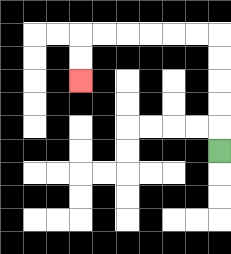{'start': '[9, 6]', 'end': '[3, 3]', 'path_directions': 'U,U,U,U,U,L,L,L,L,L,L,D,D', 'path_coordinates': '[[9, 6], [9, 5], [9, 4], [9, 3], [9, 2], [9, 1], [8, 1], [7, 1], [6, 1], [5, 1], [4, 1], [3, 1], [3, 2], [3, 3]]'}